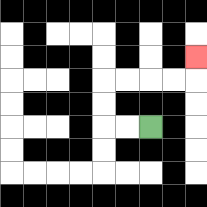{'start': '[6, 5]', 'end': '[8, 2]', 'path_directions': 'L,L,U,U,R,R,R,R,U', 'path_coordinates': '[[6, 5], [5, 5], [4, 5], [4, 4], [4, 3], [5, 3], [6, 3], [7, 3], [8, 3], [8, 2]]'}